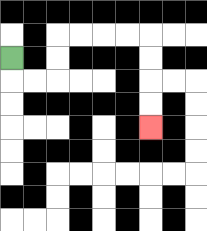{'start': '[0, 2]', 'end': '[6, 5]', 'path_directions': 'D,R,R,U,U,R,R,R,R,D,D,D,D', 'path_coordinates': '[[0, 2], [0, 3], [1, 3], [2, 3], [2, 2], [2, 1], [3, 1], [4, 1], [5, 1], [6, 1], [6, 2], [6, 3], [6, 4], [6, 5]]'}